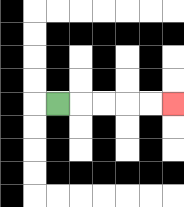{'start': '[2, 4]', 'end': '[7, 4]', 'path_directions': 'R,R,R,R,R', 'path_coordinates': '[[2, 4], [3, 4], [4, 4], [5, 4], [6, 4], [7, 4]]'}